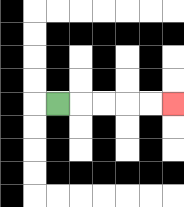{'start': '[2, 4]', 'end': '[7, 4]', 'path_directions': 'R,R,R,R,R', 'path_coordinates': '[[2, 4], [3, 4], [4, 4], [5, 4], [6, 4], [7, 4]]'}